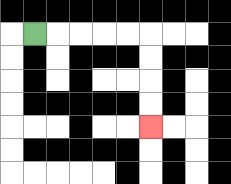{'start': '[1, 1]', 'end': '[6, 5]', 'path_directions': 'R,R,R,R,R,D,D,D,D', 'path_coordinates': '[[1, 1], [2, 1], [3, 1], [4, 1], [5, 1], [6, 1], [6, 2], [6, 3], [6, 4], [6, 5]]'}